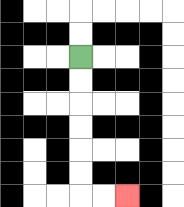{'start': '[3, 2]', 'end': '[5, 8]', 'path_directions': 'D,D,D,D,D,D,R,R', 'path_coordinates': '[[3, 2], [3, 3], [3, 4], [3, 5], [3, 6], [3, 7], [3, 8], [4, 8], [5, 8]]'}